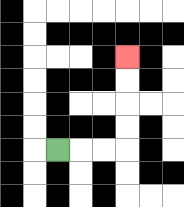{'start': '[2, 6]', 'end': '[5, 2]', 'path_directions': 'R,R,R,U,U,U,U', 'path_coordinates': '[[2, 6], [3, 6], [4, 6], [5, 6], [5, 5], [5, 4], [5, 3], [5, 2]]'}